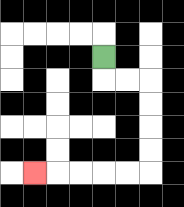{'start': '[4, 2]', 'end': '[1, 7]', 'path_directions': 'D,R,R,D,D,D,D,L,L,L,L,L', 'path_coordinates': '[[4, 2], [4, 3], [5, 3], [6, 3], [6, 4], [6, 5], [6, 6], [6, 7], [5, 7], [4, 7], [3, 7], [2, 7], [1, 7]]'}